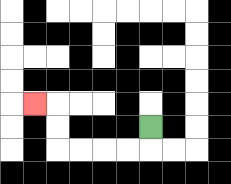{'start': '[6, 5]', 'end': '[1, 4]', 'path_directions': 'D,L,L,L,L,U,U,L', 'path_coordinates': '[[6, 5], [6, 6], [5, 6], [4, 6], [3, 6], [2, 6], [2, 5], [2, 4], [1, 4]]'}